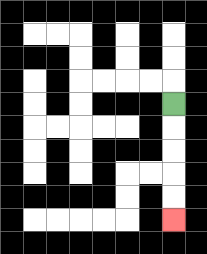{'start': '[7, 4]', 'end': '[7, 9]', 'path_directions': 'D,D,D,D,D', 'path_coordinates': '[[7, 4], [7, 5], [7, 6], [7, 7], [7, 8], [7, 9]]'}